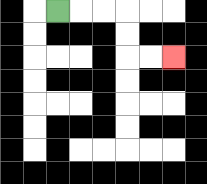{'start': '[2, 0]', 'end': '[7, 2]', 'path_directions': 'R,R,R,D,D,R,R', 'path_coordinates': '[[2, 0], [3, 0], [4, 0], [5, 0], [5, 1], [5, 2], [6, 2], [7, 2]]'}